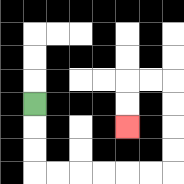{'start': '[1, 4]', 'end': '[5, 5]', 'path_directions': 'D,D,D,R,R,R,R,R,R,U,U,U,U,L,L,D,D', 'path_coordinates': '[[1, 4], [1, 5], [1, 6], [1, 7], [2, 7], [3, 7], [4, 7], [5, 7], [6, 7], [7, 7], [7, 6], [7, 5], [7, 4], [7, 3], [6, 3], [5, 3], [5, 4], [5, 5]]'}